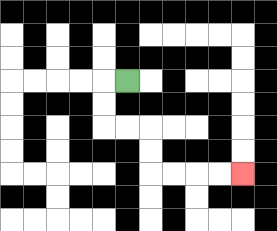{'start': '[5, 3]', 'end': '[10, 7]', 'path_directions': 'L,D,D,R,R,D,D,R,R,R,R', 'path_coordinates': '[[5, 3], [4, 3], [4, 4], [4, 5], [5, 5], [6, 5], [6, 6], [6, 7], [7, 7], [8, 7], [9, 7], [10, 7]]'}